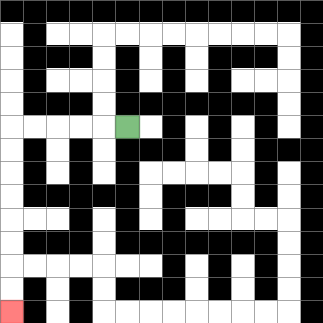{'start': '[5, 5]', 'end': '[0, 13]', 'path_directions': 'L,L,L,L,L,D,D,D,D,D,D,D,D', 'path_coordinates': '[[5, 5], [4, 5], [3, 5], [2, 5], [1, 5], [0, 5], [0, 6], [0, 7], [0, 8], [0, 9], [0, 10], [0, 11], [0, 12], [0, 13]]'}